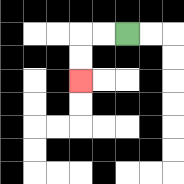{'start': '[5, 1]', 'end': '[3, 3]', 'path_directions': 'L,L,D,D', 'path_coordinates': '[[5, 1], [4, 1], [3, 1], [3, 2], [3, 3]]'}